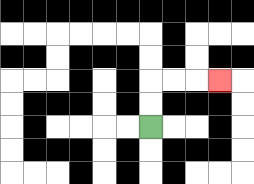{'start': '[6, 5]', 'end': '[9, 3]', 'path_directions': 'U,U,R,R,R', 'path_coordinates': '[[6, 5], [6, 4], [6, 3], [7, 3], [8, 3], [9, 3]]'}